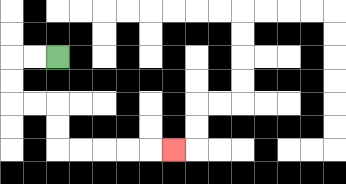{'start': '[2, 2]', 'end': '[7, 6]', 'path_directions': 'L,L,D,D,R,R,D,D,R,R,R,R,R', 'path_coordinates': '[[2, 2], [1, 2], [0, 2], [0, 3], [0, 4], [1, 4], [2, 4], [2, 5], [2, 6], [3, 6], [4, 6], [5, 6], [6, 6], [7, 6]]'}